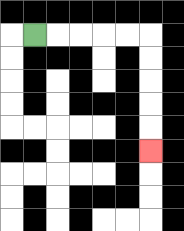{'start': '[1, 1]', 'end': '[6, 6]', 'path_directions': 'R,R,R,R,R,D,D,D,D,D', 'path_coordinates': '[[1, 1], [2, 1], [3, 1], [4, 1], [5, 1], [6, 1], [6, 2], [6, 3], [6, 4], [6, 5], [6, 6]]'}